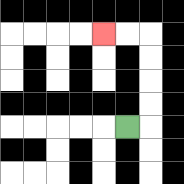{'start': '[5, 5]', 'end': '[4, 1]', 'path_directions': 'R,U,U,U,U,L,L', 'path_coordinates': '[[5, 5], [6, 5], [6, 4], [6, 3], [6, 2], [6, 1], [5, 1], [4, 1]]'}